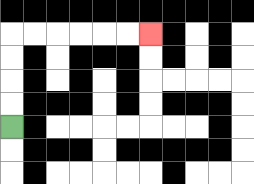{'start': '[0, 5]', 'end': '[6, 1]', 'path_directions': 'U,U,U,U,R,R,R,R,R,R', 'path_coordinates': '[[0, 5], [0, 4], [0, 3], [0, 2], [0, 1], [1, 1], [2, 1], [3, 1], [4, 1], [5, 1], [6, 1]]'}